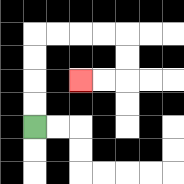{'start': '[1, 5]', 'end': '[3, 3]', 'path_directions': 'U,U,U,U,R,R,R,R,D,D,L,L', 'path_coordinates': '[[1, 5], [1, 4], [1, 3], [1, 2], [1, 1], [2, 1], [3, 1], [4, 1], [5, 1], [5, 2], [5, 3], [4, 3], [3, 3]]'}